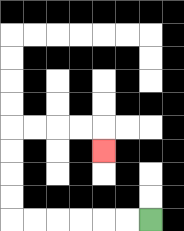{'start': '[6, 9]', 'end': '[4, 6]', 'path_directions': 'L,L,L,L,L,L,U,U,U,U,R,R,R,R,D', 'path_coordinates': '[[6, 9], [5, 9], [4, 9], [3, 9], [2, 9], [1, 9], [0, 9], [0, 8], [0, 7], [0, 6], [0, 5], [1, 5], [2, 5], [3, 5], [4, 5], [4, 6]]'}